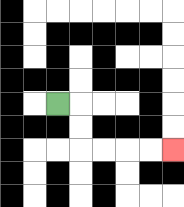{'start': '[2, 4]', 'end': '[7, 6]', 'path_directions': 'R,D,D,R,R,R,R', 'path_coordinates': '[[2, 4], [3, 4], [3, 5], [3, 6], [4, 6], [5, 6], [6, 6], [7, 6]]'}